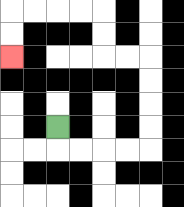{'start': '[2, 5]', 'end': '[0, 2]', 'path_directions': 'D,R,R,R,R,U,U,U,U,L,L,U,U,L,L,L,L,D,D', 'path_coordinates': '[[2, 5], [2, 6], [3, 6], [4, 6], [5, 6], [6, 6], [6, 5], [6, 4], [6, 3], [6, 2], [5, 2], [4, 2], [4, 1], [4, 0], [3, 0], [2, 0], [1, 0], [0, 0], [0, 1], [0, 2]]'}